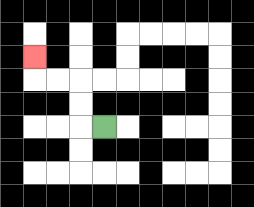{'start': '[4, 5]', 'end': '[1, 2]', 'path_directions': 'L,U,U,L,L,U', 'path_coordinates': '[[4, 5], [3, 5], [3, 4], [3, 3], [2, 3], [1, 3], [1, 2]]'}